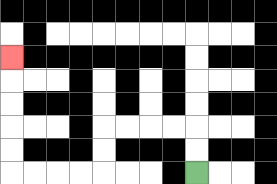{'start': '[8, 7]', 'end': '[0, 2]', 'path_directions': 'U,U,L,L,L,L,D,D,L,L,L,L,U,U,U,U,U', 'path_coordinates': '[[8, 7], [8, 6], [8, 5], [7, 5], [6, 5], [5, 5], [4, 5], [4, 6], [4, 7], [3, 7], [2, 7], [1, 7], [0, 7], [0, 6], [0, 5], [0, 4], [0, 3], [0, 2]]'}